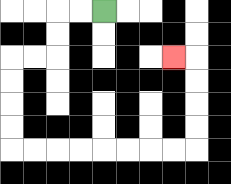{'start': '[4, 0]', 'end': '[7, 2]', 'path_directions': 'L,L,D,D,L,L,D,D,D,D,R,R,R,R,R,R,R,R,U,U,U,U,L', 'path_coordinates': '[[4, 0], [3, 0], [2, 0], [2, 1], [2, 2], [1, 2], [0, 2], [0, 3], [0, 4], [0, 5], [0, 6], [1, 6], [2, 6], [3, 6], [4, 6], [5, 6], [6, 6], [7, 6], [8, 6], [8, 5], [8, 4], [8, 3], [8, 2], [7, 2]]'}